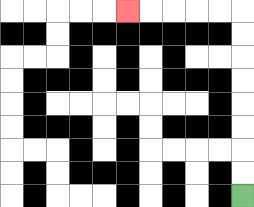{'start': '[10, 8]', 'end': '[5, 0]', 'path_directions': 'U,U,U,U,U,U,U,U,L,L,L,L,L', 'path_coordinates': '[[10, 8], [10, 7], [10, 6], [10, 5], [10, 4], [10, 3], [10, 2], [10, 1], [10, 0], [9, 0], [8, 0], [7, 0], [6, 0], [5, 0]]'}